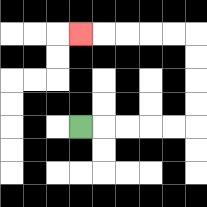{'start': '[3, 5]', 'end': '[3, 1]', 'path_directions': 'R,R,R,R,R,U,U,U,U,L,L,L,L,L', 'path_coordinates': '[[3, 5], [4, 5], [5, 5], [6, 5], [7, 5], [8, 5], [8, 4], [8, 3], [8, 2], [8, 1], [7, 1], [6, 1], [5, 1], [4, 1], [3, 1]]'}